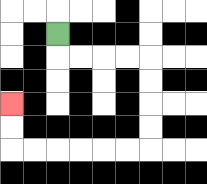{'start': '[2, 1]', 'end': '[0, 4]', 'path_directions': 'D,R,R,R,R,D,D,D,D,L,L,L,L,L,L,U,U', 'path_coordinates': '[[2, 1], [2, 2], [3, 2], [4, 2], [5, 2], [6, 2], [6, 3], [6, 4], [6, 5], [6, 6], [5, 6], [4, 6], [3, 6], [2, 6], [1, 6], [0, 6], [0, 5], [0, 4]]'}